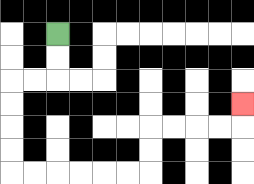{'start': '[2, 1]', 'end': '[10, 4]', 'path_directions': 'D,D,L,L,D,D,D,D,R,R,R,R,R,R,U,U,R,R,R,R,U', 'path_coordinates': '[[2, 1], [2, 2], [2, 3], [1, 3], [0, 3], [0, 4], [0, 5], [0, 6], [0, 7], [1, 7], [2, 7], [3, 7], [4, 7], [5, 7], [6, 7], [6, 6], [6, 5], [7, 5], [8, 5], [9, 5], [10, 5], [10, 4]]'}